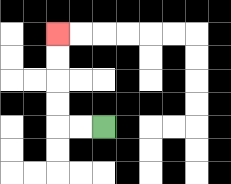{'start': '[4, 5]', 'end': '[2, 1]', 'path_directions': 'L,L,U,U,U,U', 'path_coordinates': '[[4, 5], [3, 5], [2, 5], [2, 4], [2, 3], [2, 2], [2, 1]]'}